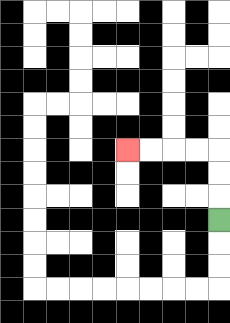{'start': '[9, 9]', 'end': '[5, 6]', 'path_directions': 'U,U,U,L,L,L,L', 'path_coordinates': '[[9, 9], [9, 8], [9, 7], [9, 6], [8, 6], [7, 6], [6, 6], [5, 6]]'}